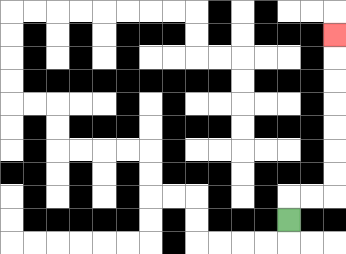{'start': '[12, 9]', 'end': '[14, 1]', 'path_directions': 'U,R,R,U,U,U,U,U,U,U', 'path_coordinates': '[[12, 9], [12, 8], [13, 8], [14, 8], [14, 7], [14, 6], [14, 5], [14, 4], [14, 3], [14, 2], [14, 1]]'}